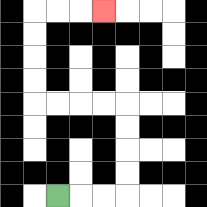{'start': '[2, 8]', 'end': '[4, 0]', 'path_directions': 'R,R,R,U,U,U,U,L,L,L,L,U,U,U,U,R,R,R', 'path_coordinates': '[[2, 8], [3, 8], [4, 8], [5, 8], [5, 7], [5, 6], [5, 5], [5, 4], [4, 4], [3, 4], [2, 4], [1, 4], [1, 3], [1, 2], [1, 1], [1, 0], [2, 0], [3, 0], [4, 0]]'}